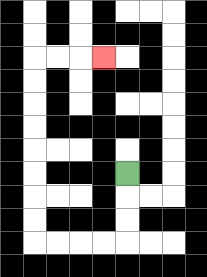{'start': '[5, 7]', 'end': '[4, 2]', 'path_directions': 'D,D,D,L,L,L,L,U,U,U,U,U,U,U,U,R,R,R', 'path_coordinates': '[[5, 7], [5, 8], [5, 9], [5, 10], [4, 10], [3, 10], [2, 10], [1, 10], [1, 9], [1, 8], [1, 7], [1, 6], [1, 5], [1, 4], [1, 3], [1, 2], [2, 2], [3, 2], [4, 2]]'}